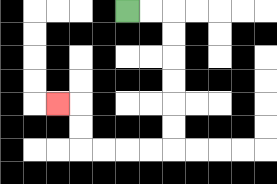{'start': '[5, 0]', 'end': '[2, 4]', 'path_directions': 'R,R,D,D,D,D,D,D,L,L,L,L,U,U,L', 'path_coordinates': '[[5, 0], [6, 0], [7, 0], [7, 1], [7, 2], [7, 3], [7, 4], [7, 5], [7, 6], [6, 6], [5, 6], [4, 6], [3, 6], [3, 5], [3, 4], [2, 4]]'}